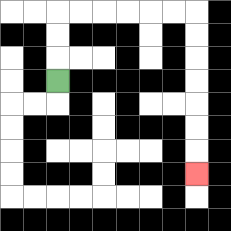{'start': '[2, 3]', 'end': '[8, 7]', 'path_directions': 'U,U,U,R,R,R,R,R,R,D,D,D,D,D,D,D', 'path_coordinates': '[[2, 3], [2, 2], [2, 1], [2, 0], [3, 0], [4, 0], [5, 0], [6, 0], [7, 0], [8, 0], [8, 1], [8, 2], [8, 3], [8, 4], [8, 5], [8, 6], [8, 7]]'}